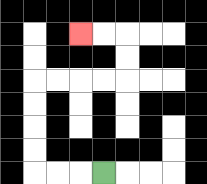{'start': '[4, 7]', 'end': '[3, 1]', 'path_directions': 'L,L,L,U,U,U,U,R,R,R,R,U,U,L,L', 'path_coordinates': '[[4, 7], [3, 7], [2, 7], [1, 7], [1, 6], [1, 5], [1, 4], [1, 3], [2, 3], [3, 3], [4, 3], [5, 3], [5, 2], [5, 1], [4, 1], [3, 1]]'}